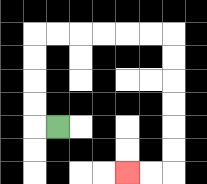{'start': '[2, 5]', 'end': '[5, 7]', 'path_directions': 'L,U,U,U,U,R,R,R,R,R,R,D,D,D,D,D,D,L,L', 'path_coordinates': '[[2, 5], [1, 5], [1, 4], [1, 3], [1, 2], [1, 1], [2, 1], [3, 1], [4, 1], [5, 1], [6, 1], [7, 1], [7, 2], [7, 3], [7, 4], [7, 5], [7, 6], [7, 7], [6, 7], [5, 7]]'}